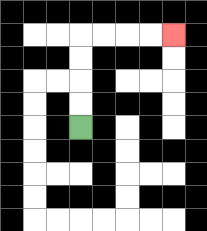{'start': '[3, 5]', 'end': '[7, 1]', 'path_directions': 'U,U,U,U,R,R,R,R', 'path_coordinates': '[[3, 5], [3, 4], [3, 3], [3, 2], [3, 1], [4, 1], [5, 1], [6, 1], [7, 1]]'}